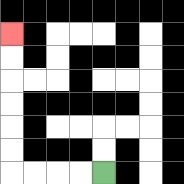{'start': '[4, 7]', 'end': '[0, 1]', 'path_directions': 'L,L,L,L,U,U,U,U,U,U', 'path_coordinates': '[[4, 7], [3, 7], [2, 7], [1, 7], [0, 7], [0, 6], [0, 5], [0, 4], [0, 3], [0, 2], [0, 1]]'}